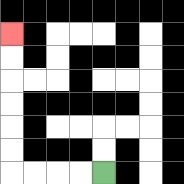{'start': '[4, 7]', 'end': '[0, 1]', 'path_directions': 'L,L,L,L,U,U,U,U,U,U', 'path_coordinates': '[[4, 7], [3, 7], [2, 7], [1, 7], [0, 7], [0, 6], [0, 5], [0, 4], [0, 3], [0, 2], [0, 1]]'}